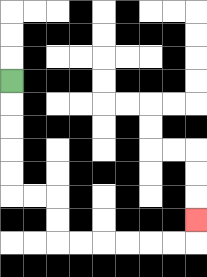{'start': '[0, 3]', 'end': '[8, 9]', 'path_directions': 'D,D,D,D,D,R,R,D,D,R,R,R,R,R,R,U', 'path_coordinates': '[[0, 3], [0, 4], [0, 5], [0, 6], [0, 7], [0, 8], [1, 8], [2, 8], [2, 9], [2, 10], [3, 10], [4, 10], [5, 10], [6, 10], [7, 10], [8, 10], [8, 9]]'}